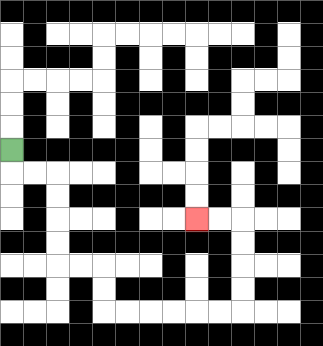{'start': '[0, 6]', 'end': '[8, 9]', 'path_directions': 'D,R,R,D,D,D,D,R,R,D,D,R,R,R,R,R,R,U,U,U,U,L,L', 'path_coordinates': '[[0, 6], [0, 7], [1, 7], [2, 7], [2, 8], [2, 9], [2, 10], [2, 11], [3, 11], [4, 11], [4, 12], [4, 13], [5, 13], [6, 13], [7, 13], [8, 13], [9, 13], [10, 13], [10, 12], [10, 11], [10, 10], [10, 9], [9, 9], [8, 9]]'}